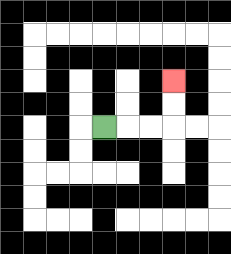{'start': '[4, 5]', 'end': '[7, 3]', 'path_directions': 'R,R,R,U,U', 'path_coordinates': '[[4, 5], [5, 5], [6, 5], [7, 5], [7, 4], [7, 3]]'}